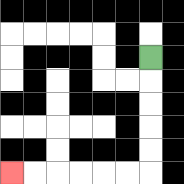{'start': '[6, 2]', 'end': '[0, 7]', 'path_directions': 'D,D,D,D,D,L,L,L,L,L,L', 'path_coordinates': '[[6, 2], [6, 3], [6, 4], [6, 5], [6, 6], [6, 7], [5, 7], [4, 7], [3, 7], [2, 7], [1, 7], [0, 7]]'}